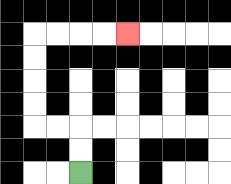{'start': '[3, 7]', 'end': '[5, 1]', 'path_directions': 'U,U,L,L,U,U,U,U,R,R,R,R', 'path_coordinates': '[[3, 7], [3, 6], [3, 5], [2, 5], [1, 5], [1, 4], [1, 3], [1, 2], [1, 1], [2, 1], [3, 1], [4, 1], [5, 1]]'}